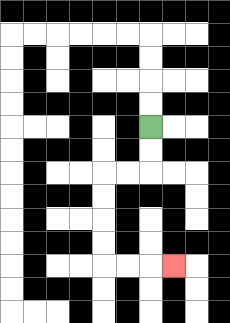{'start': '[6, 5]', 'end': '[7, 11]', 'path_directions': 'D,D,L,L,D,D,D,D,R,R,R', 'path_coordinates': '[[6, 5], [6, 6], [6, 7], [5, 7], [4, 7], [4, 8], [4, 9], [4, 10], [4, 11], [5, 11], [6, 11], [7, 11]]'}